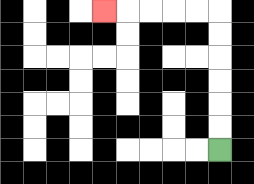{'start': '[9, 6]', 'end': '[4, 0]', 'path_directions': 'U,U,U,U,U,U,L,L,L,L,L', 'path_coordinates': '[[9, 6], [9, 5], [9, 4], [9, 3], [9, 2], [9, 1], [9, 0], [8, 0], [7, 0], [6, 0], [5, 0], [4, 0]]'}